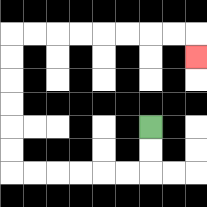{'start': '[6, 5]', 'end': '[8, 2]', 'path_directions': 'D,D,L,L,L,L,L,L,U,U,U,U,U,U,R,R,R,R,R,R,R,R,D', 'path_coordinates': '[[6, 5], [6, 6], [6, 7], [5, 7], [4, 7], [3, 7], [2, 7], [1, 7], [0, 7], [0, 6], [0, 5], [0, 4], [0, 3], [0, 2], [0, 1], [1, 1], [2, 1], [3, 1], [4, 1], [5, 1], [6, 1], [7, 1], [8, 1], [8, 2]]'}